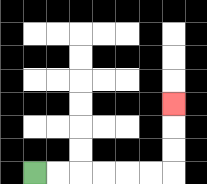{'start': '[1, 7]', 'end': '[7, 4]', 'path_directions': 'R,R,R,R,R,R,U,U,U', 'path_coordinates': '[[1, 7], [2, 7], [3, 7], [4, 7], [5, 7], [6, 7], [7, 7], [7, 6], [7, 5], [7, 4]]'}